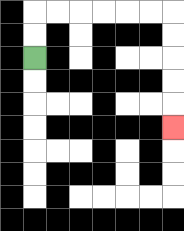{'start': '[1, 2]', 'end': '[7, 5]', 'path_directions': 'U,U,R,R,R,R,R,R,D,D,D,D,D', 'path_coordinates': '[[1, 2], [1, 1], [1, 0], [2, 0], [3, 0], [4, 0], [5, 0], [6, 0], [7, 0], [7, 1], [7, 2], [7, 3], [7, 4], [7, 5]]'}